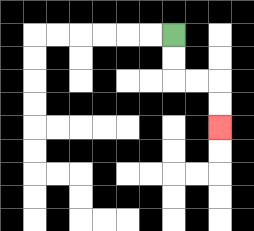{'start': '[7, 1]', 'end': '[9, 5]', 'path_directions': 'D,D,R,R,D,D', 'path_coordinates': '[[7, 1], [7, 2], [7, 3], [8, 3], [9, 3], [9, 4], [9, 5]]'}